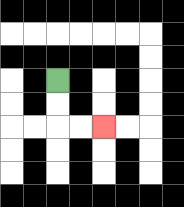{'start': '[2, 3]', 'end': '[4, 5]', 'path_directions': 'D,D,R,R', 'path_coordinates': '[[2, 3], [2, 4], [2, 5], [3, 5], [4, 5]]'}